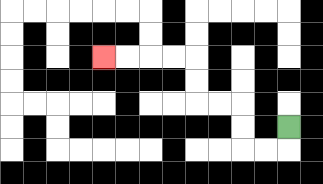{'start': '[12, 5]', 'end': '[4, 2]', 'path_directions': 'D,L,L,U,U,L,L,U,U,L,L,L,L', 'path_coordinates': '[[12, 5], [12, 6], [11, 6], [10, 6], [10, 5], [10, 4], [9, 4], [8, 4], [8, 3], [8, 2], [7, 2], [6, 2], [5, 2], [4, 2]]'}